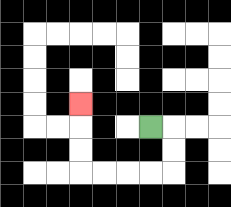{'start': '[6, 5]', 'end': '[3, 4]', 'path_directions': 'R,D,D,L,L,L,L,U,U,U', 'path_coordinates': '[[6, 5], [7, 5], [7, 6], [7, 7], [6, 7], [5, 7], [4, 7], [3, 7], [3, 6], [3, 5], [3, 4]]'}